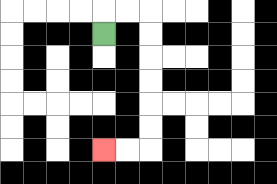{'start': '[4, 1]', 'end': '[4, 6]', 'path_directions': 'U,R,R,D,D,D,D,D,D,L,L', 'path_coordinates': '[[4, 1], [4, 0], [5, 0], [6, 0], [6, 1], [6, 2], [6, 3], [6, 4], [6, 5], [6, 6], [5, 6], [4, 6]]'}